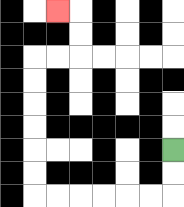{'start': '[7, 6]', 'end': '[2, 0]', 'path_directions': 'D,D,L,L,L,L,L,L,U,U,U,U,U,U,R,R,U,U,L', 'path_coordinates': '[[7, 6], [7, 7], [7, 8], [6, 8], [5, 8], [4, 8], [3, 8], [2, 8], [1, 8], [1, 7], [1, 6], [1, 5], [1, 4], [1, 3], [1, 2], [2, 2], [3, 2], [3, 1], [3, 0], [2, 0]]'}